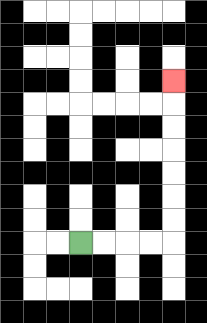{'start': '[3, 10]', 'end': '[7, 3]', 'path_directions': 'R,R,R,R,U,U,U,U,U,U,U', 'path_coordinates': '[[3, 10], [4, 10], [5, 10], [6, 10], [7, 10], [7, 9], [7, 8], [7, 7], [7, 6], [7, 5], [7, 4], [7, 3]]'}